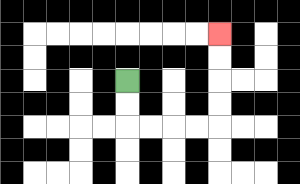{'start': '[5, 3]', 'end': '[9, 1]', 'path_directions': 'D,D,R,R,R,R,U,U,U,U', 'path_coordinates': '[[5, 3], [5, 4], [5, 5], [6, 5], [7, 5], [8, 5], [9, 5], [9, 4], [9, 3], [9, 2], [9, 1]]'}